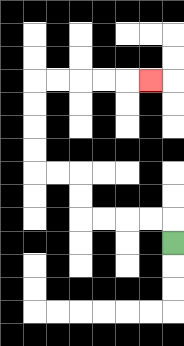{'start': '[7, 10]', 'end': '[6, 3]', 'path_directions': 'U,L,L,L,L,U,U,L,L,U,U,U,U,R,R,R,R,R', 'path_coordinates': '[[7, 10], [7, 9], [6, 9], [5, 9], [4, 9], [3, 9], [3, 8], [3, 7], [2, 7], [1, 7], [1, 6], [1, 5], [1, 4], [1, 3], [2, 3], [3, 3], [4, 3], [5, 3], [6, 3]]'}